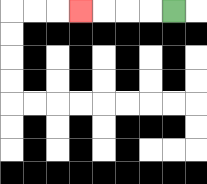{'start': '[7, 0]', 'end': '[3, 0]', 'path_directions': 'L,L,L,L', 'path_coordinates': '[[7, 0], [6, 0], [5, 0], [4, 0], [3, 0]]'}